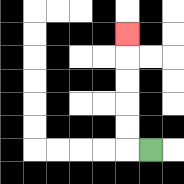{'start': '[6, 6]', 'end': '[5, 1]', 'path_directions': 'L,U,U,U,U,U', 'path_coordinates': '[[6, 6], [5, 6], [5, 5], [5, 4], [5, 3], [5, 2], [5, 1]]'}